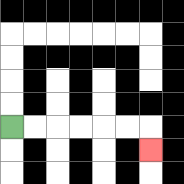{'start': '[0, 5]', 'end': '[6, 6]', 'path_directions': 'R,R,R,R,R,R,D', 'path_coordinates': '[[0, 5], [1, 5], [2, 5], [3, 5], [4, 5], [5, 5], [6, 5], [6, 6]]'}